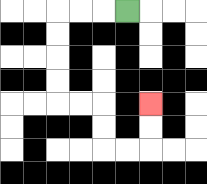{'start': '[5, 0]', 'end': '[6, 4]', 'path_directions': 'L,L,L,D,D,D,D,R,R,D,D,R,R,U,U', 'path_coordinates': '[[5, 0], [4, 0], [3, 0], [2, 0], [2, 1], [2, 2], [2, 3], [2, 4], [3, 4], [4, 4], [4, 5], [4, 6], [5, 6], [6, 6], [6, 5], [6, 4]]'}